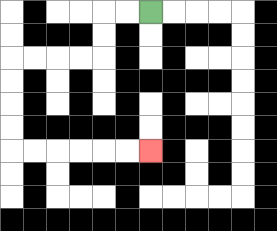{'start': '[6, 0]', 'end': '[6, 6]', 'path_directions': 'L,L,D,D,L,L,L,L,D,D,D,D,R,R,R,R,R,R', 'path_coordinates': '[[6, 0], [5, 0], [4, 0], [4, 1], [4, 2], [3, 2], [2, 2], [1, 2], [0, 2], [0, 3], [0, 4], [0, 5], [0, 6], [1, 6], [2, 6], [3, 6], [4, 6], [5, 6], [6, 6]]'}